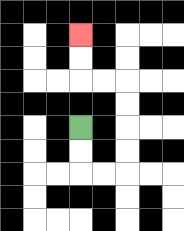{'start': '[3, 5]', 'end': '[3, 1]', 'path_directions': 'D,D,R,R,U,U,U,U,L,L,U,U', 'path_coordinates': '[[3, 5], [3, 6], [3, 7], [4, 7], [5, 7], [5, 6], [5, 5], [5, 4], [5, 3], [4, 3], [3, 3], [3, 2], [3, 1]]'}